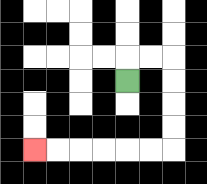{'start': '[5, 3]', 'end': '[1, 6]', 'path_directions': 'U,R,R,D,D,D,D,L,L,L,L,L,L', 'path_coordinates': '[[5, 3], [5, 2], [6, 2], [7, 2], [7, 3], [7, 4], [7, 5], [7, 6], [6, 6], [5, 6], [4, 6], [3, 6], [2, 6], [1, 6]]'}